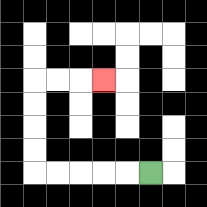{'start': '[6, 7]', 'end': '[4, 3]', 'path_directions': 'L,L,L,L,L,U,U,U,U,R,R,R', 'path_coordinates': '[[6, 7], [5, 7], [4, 7], [3, 7], [2, 7], [1, 7], [1, 6], [1, 5], [1, 4], [1, 3], [2, 3], [3, 3], [4, 3]]'}